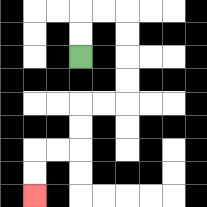{'start': '[3, 2]', 'end': '[1, 8]', 'path_directions': 'U,U,R,R,D,D,D,D,L,L,D,D,L,L,D,D', 'path_coordinates': '[[3, 2], [3, 1], [3, 0], [4, 0], [5, 0], [5, 1], [5, 2], [5, 3], [5, 4], [4, 4], [3, 4], [3, 5], [3, 6], [2, 6], [1, 6], [1, 7], [1, 8]]'}